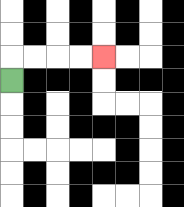{'start': '[0, 3]', 'end': '[4, 2]', 'path_directions': 'U,R,R,R,R', 'path_coordinates': '[[0, 3], [0, 2], [1, 2], [2, 2], [3, 2], [4, 2]]'}